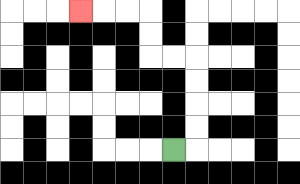{'start': '[7, 6]', 'end': '[3, 0]', 'path_directions': 'R,U,U,U,U,L,L,U,U,L,L,L', 'path_coordinates': '[[7, 6], [8, 6], [8, 5], [8, 4], [8, 3], [8, 2], [7, 2], [6, 2], [6, 1], [6, 0], [5, 0], [4, 0], [3, 0]]'}